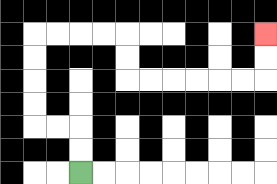{'start': '[3, 7]', 'end': '[11, 1]', 'path_directions': 'U,U,L,L,U,U,U,U,R,R,R,R,D,D,R,R,R,R,R,R,U,U', 'path_coordinates': '[[3, 7], [3, 6], [3, 5], [2, 5], [1, 5], [1, 4], [1, 3], [1, 2], [1, 1], [2, 1], [3, 1], [4, 1], [5, 1], [5, 2], [5, 3], [6, 3], [7, 3], [8, 3], [9, 3], [10, 3], [11, 3], [11, 2], [11, 1]]'}